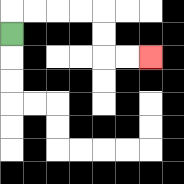{'start': '[0, 1]', 'end': '[6, 2]', 'path_directions': 'U,R,R,R,R,D,D,R,R', 'path_coordinates': '[[0, 1], [0, 0], [1, 0], [2, 0], [3, 0], [4, 0], [4, 1], [4, 2], [5, 2], [6, 2]]'}